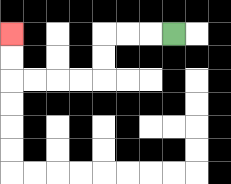{'start': '[7, 1]', 'end': '[0, 1]', 'path_directions': 'L,L,L,D,D,L,L,L,L,U,U', 'path_coordinates': '[[7, 1], [6, 1], [5, 1], [4, 1], [4, 2], [4, 3], [3, 3], [2, 3], [1, 3], [0, 3], [0, 2], [0, 1]]'}